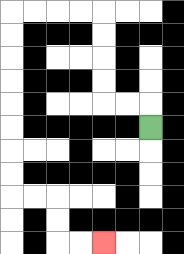{'start': '[6, 5]', 'end': '[4, 10]', 'path_directions': 'U,L,L,U,U,U,U,L,L,L,L,D,D,D,D,D,D,D,D,R,R,D,D,R,R', 'path_coordinates': '[[6, 5], [6, 4], [5, 4], [4, 4], [4, 3], [4, 2], [4, 1], [4, 0], [3, 0], [2, 0], [1, 0], [0, 0], [0, 1], [0, 2], [0, 3], [0, 4], [0, 5], [0, 6], [0, 7], [0, 8], [1, 8], [2, 8], [2, 9], [2, 10], [3, 10], [4, 10]]'}